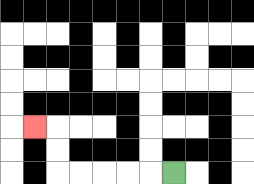{'start': '[7, 7]', 'end': '[1, 5]', 'path_directions': 'L,L,L,L,L,U,U,L', 'path_coordinates': '[[7, 7], [6, 7], [5, 7], [4, 7], [3, 7], [2, 7], [2, 6], [2, 5], [1, 5]]'}